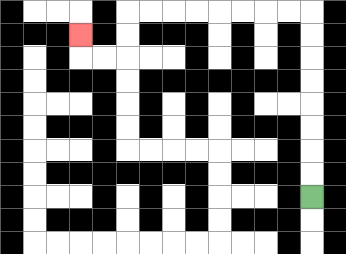{'start': '[13, 8]', 'end': '[3, 1]', 'path_directions': 'U,U,U,U,U,U,U,U,L,L,L,L,L,L,L,L,D,D,L,L,U', 'path_coordinates': '[[13, 8], [13, 7], [13, 6], [13, 5], [13, 4], [13, 3], [13, 2], [13, 1], [13, 0], [12, 0], [11, 0], [10, 0], [9, 0], [8, 0], [7, 0], [6, 0], [5, 0], [5, 1], [5, 2], [4, 2], [3, 2], [3, 1]]'}